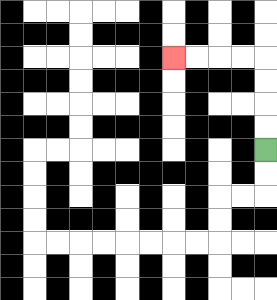{'start': '[11, 6]', 'end': '[7, 2]', 'path_directions': 'U,U,U,U,L,L,L,L', 'path_coordinates': '[[11, 6], [11, 5], [11, 4], [11, 3], [11, 2], [10, 2], [9, 2], [8, 2], [7, 2]]'}